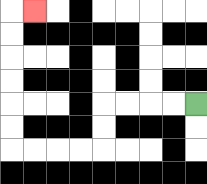{'start': '[8, 4]', 'end': '[1, 0]', 'path_directions': 'L,L,L,L,D,D,L,L,L,L,U,U,U,U,U,U,R', 'path_coordinates': '[[8, 4], [7, 4], [6, 4], [5, 4], [4, 4], [4, 5], [4, 6], [3, 6], [2, 6], [1, 6], [0, 6], [0, 5], [0, 4], [0, 3], [0, 2], [0, 1], [0, 0], [1, 0]]'}